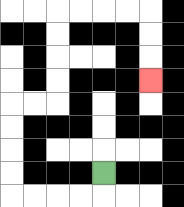{'start': '[4, 7]', 'end': '[6, 3]', 'path_directions': 'D,L,L,L,L,U,U,U,U,R,R,U,U,U,U,R,R,R,R,D,D,D', 'path_coordinates': '[[4, 7], [4, 8], [3, 8], [2, 8], [1, 8], [0, 8], [0, 7], [0, 6], [0, 5], [0, 4], [1, 4], [2, 4], [2, 3], [2, 2], [2, 1], [2, 0], [3, 0], [4, 0], [5, 0], [6, 0], [6, 1], [6, 2], [6, 3]]'}